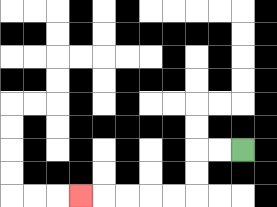{'start': '[10, 6]', 'end': '[3, 8]', 'path_directions': 'L,L,D,D,L,L,L,L,L', 'path_coordinates': '[[10, 6], [9, 6], [8, 6], [8, 7], [8, 8], [7, 8], [6, 8], [5, 8], [4, 8], [3, 8]]'}